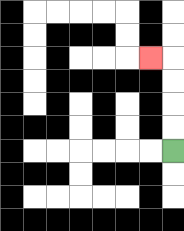{'start': '[7, 6]', 'end': '[6, 2]', 'path_directions': 'U,U,U,U,L', 'path_coordinates': '[[7, 6], [7, 5], [7, 4], [7, 3], [7, 2], [6, 2]]'}